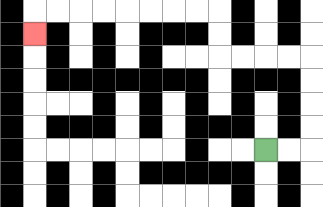{'start': '[11, 6]', 'end': '[1, 1]', 'path_directions': 'R,R,U,U,U,U,L,L,L,L,U,U,L,L,L,L,L,L,L,L,D', 'path_coordinates': '[[11, 6], [12, 6], [13, 6], [13, 5], [13, 4], [13, 3], [13, 2], [12, 2], [11, 2], [10, 2], [9, 2], [9, 1], [9, 0], [8, 0], [7, 0], [6, 0], [5, 0], [4, 0], [3, 0], [2, 0], [1, 0], [1, 1]]'}